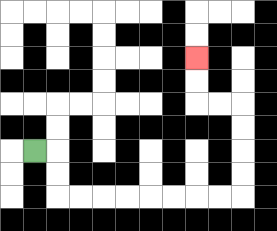{'start': '[1, 6]', 'end': '[8, 2]', 'path_directions': 'R,D,D,R,R,R,R,R,R,R,R,U,U,U,U,L,L,U,U', 'path_coordinates': '[[1, 6], [2, 6], [2, 7], [2, 8], [3, 8], [4, 8], [5, 8], [6, 8], [7, 8], [8, 8], [9, 8], [10, 8], [10, 7], [10, 6], [10, 5], [10, 4], [9, 4], [8, 4], [8, 3], [8, 2]]'}